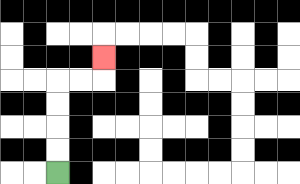{'start': '[2, 7]', 'end': '[4, 2]', 'path_directions': 'U,U,U,U,R,R,U', 'path_coordinates': '[[2, 7], [2, 6], [2, 5], [2, 4], [2, 3], [3, 3], [4, 3], [4, 2]]'}